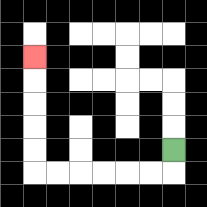{'start': '[7, 6]', 'end': '[1, 2]', 'path_directions': 'D,L,L,L,L,L,L,U,U,U,U,U', 'path_coordinates': '[[7, 6], [7, 7], [6, 7], [5, 7], [4, 7], [3, 7], [2, 7], [1, 7], [1, 6], [1, 5], [1, 4], [1, 3], [1, 2]]'}